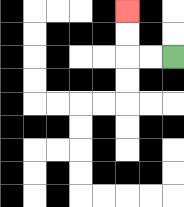{'start': '[7, 2]', 'end': '[5, 0]', 'path_directions': 'L,L,U,U', 'path_coordinates': '[[7, 2], [6, 2], [5, 2], [5, 1], [5, 0]]'}